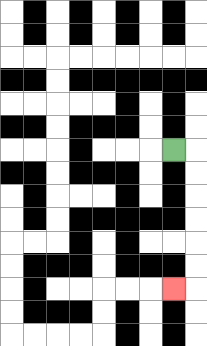{'start': '[7, 6]', 'end': '[7, 12]', 'path_directions': 'R,D,D,D,D,D,D,L', 'path_coordinates': '[[7, 6], [8, 6], [8, 7], [8, 8], [8, 9], [8, 10], [8, 11], [8, 12], [7, 12]]'}